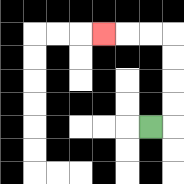{'start': '[6, 5]', 'end': '[4, 1]', 'path_directions': 'R,U,U,U,U,L,L,L', 'path_coordinates': '[[6, 5], [7, 5], [7, 4], [7, 3], [7, 2], [7, 1], [6, 1], [5, 1], [4, 1]]'}